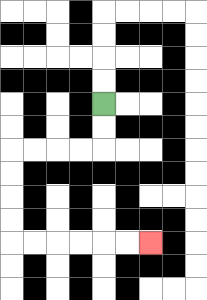{'start': '[4, 4]', 'end': '[6, 10]', 'path_directions': 'D,D,L,L,L,L,D,D,D,D,R,R,R,R,R,R', 'path_coordinates': '[[4, 4], [4, 5], [4, 6], [3, 6], [2, 6], [1, 6], [0, 6], [0, 7], [0, 8], [0, 9], [0, 10], [1, 10], [2, 10], [3, 10], [4, 10], [5, 10], [6, 10]]'}